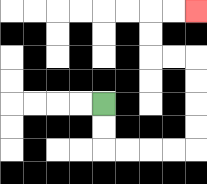{'start': '[4, 4]', 'end': '[8, 0]', 'path_directions': 'D,D,R,R,R,R,U,U,U,U,L,L,U,U,R,R', 'path_coordinates': '[[4, 4], [4, 5], [4, 6], [5, 6], [6, 6], [7, 6], [8, 6], [8, 5], [8, 4], [8, 3], [8, 2], [7, 2], [6, 2], [6, 1], [6, 0], [7, 0], [8, 0]]'}